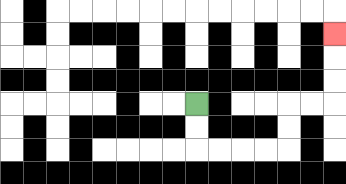{'start': '[8, 4]', 'end': '[14, 1]', 'path_directions': 'D,D,R,R,R,R,U,U,R,R,U,U,U', 'path_coordinates': '[[8, 4], [8, 5], [8, 6], [9, 6], [10, 6], [11, 6], [12, 6], [12, 5], [12, 4], [13, 4], [14, 4], [14, 3], [14, 2], [14, 1]]'}